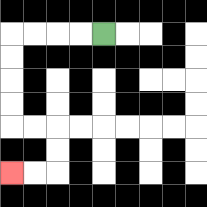{'start': '[4, 1]', 'end': '[0, 7]', 'path_directions': 'L,L,L,L,D,D,D,D,R,R,D,D,L,L', 'path_coordinates': '[[4, 1], [3, 1], [2, 1], [1, 1], [0, 1], [0, 2], [0, 3], [0, 4], [0, 5], [1, 5], [2, 5], [2, 6], [2, 7], [1, 7], [0, 7]]'}